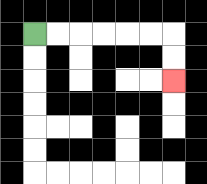{'start': '[1, 1]', 'end': '[7, 3]', 'path_directions': 'R,R,R,R,R,R,D,D', 'path_coordinates': '[[1, 1], [2, 1], [3, 1], [4, 1], [5, 1], [6, 1], [7, 1], [7, 2], [7, 3]]'}